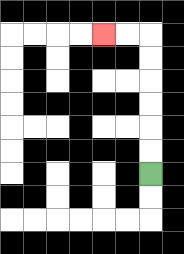{'start': '[6, 7]', 'end': '[4, 1]', 'path_directions': 'U,U,U,U,U,U,L,L', 'path_coordinates': '[[6, 7], [6, 6], [6, 5], [6, 4], [6, 3], [6, 2], [6, 1], [5, 1], [4, 1]]'}